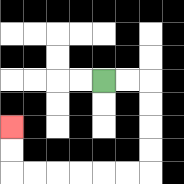{'start': '[4, 3]', 'end': '[0, 5]', 'path_directions': 'R,R,D,D,D,D,L,L,L,L,L,L,U,U', 'path_coordinates': '[[4, 3], [5, 3], [6, 3], [6, 4], [6, 5], [6, 6], [6, 7], [5, 7], [4, 7], [3, 7], [2, 7], [1, 7], [0, 7], [0, 6], [0, 5]]'}